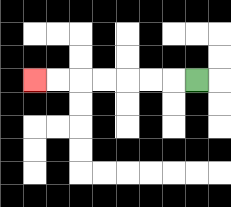{'start': '[8, 3]', 'end': '[1, 3]', 'path_directions': 'L,L,L,L,L,L,L', 'path_coordinates': '[[8, 3], [7, 3], [6, 3], [5, 3], [4, 3], [3, 3], [2, 3], [1, 3]]'}